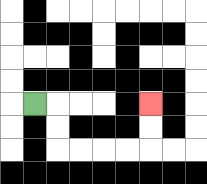{'start': '[1, 4]', 'end': '[6, 4]', 'path_directions': 'R,D,D,R,R,R,R,U,U', 'path_coordinates': '[[1, 4], [2, 4], [2, 5], [2, 6], [3, 6], [4, 6], [5, 6], [6, 6], [6, 5], [6, 4]]'}